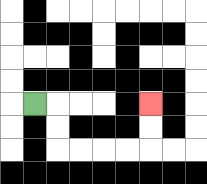{'start': '[1, 4]', 'end': '[6, 4]', 'path_directions': 'R,D,D,R,R,R,R,U,U', 'path_coordinates': '[[1, 4], [2, 4], [2, 5], [2, 6], [3, 6], [4, 6], [5, 6], [6, 6], [6, 5], [6, 4]]'}